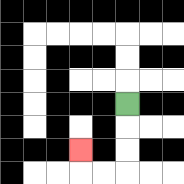{'start': '[5, 4]', 'end': '[3, 6]', 'path_directions': 'D,D,D,L,L,U', 'path_coordinates': '[[5, 4], [5, 5], [5, 6], [5, 7], [4, 7], [3, 7], [3, 6]]'}